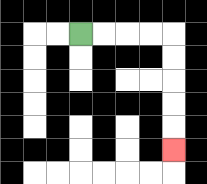{'start': '[3, 1]', 'end': '[7, 6]', 'path_directions': 'R,R,R,R,D,D,D,D,D', 'path_coordinates': '[[3, 1], [4, 1], [5, 1], [6, 1], [7, 1], [7, 2], [7, 3], [7, 4], [7, 5], [7, 6]]'}